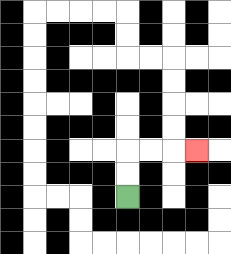{'start': '[5, 8]', 'end': '[8, 6]', 'path_directions': 'U,U,R,R,R', 'path_coordinates': '[[5, 8], [5, 7], [5, 6], [6, 6], [7, 6], [8, 6]]'}